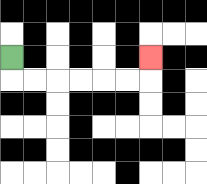{'start': '[0, 2]', 'end': '[6, 2]', 'path_directions': 'D,R,R,R,R,R,R,U', 'path_coordinates': '[[0, 2], [0, 3], [1, 3], [2, 3], [3, 3], [4, 3], [5, 3], [6, 3], [6, 2]]'}